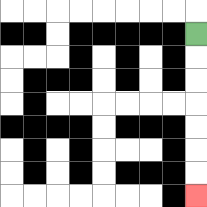{'start': '[8, 1]', 'end': '[8, 8]', 'path_directions': 'D,D,D,D,D,D,D', 'path_coordinates': '[[8, 1], [8, 2], [8, 3], [8, 4], [8, 5], [8, 6], [8, 7], [8, 8]]'}